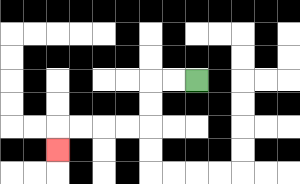{'start': '[8, 3]', 'end': '[2, 6]', 'path_directions': 'L,L,D,D,L,L,L,L,D', 'path_coordinates': '[[8, 3], [7, 3], [6, 3], [6, 4], [6, 5], [5, 5], [4, 5], [3, 5], [2, 5], [2, 6]]'}